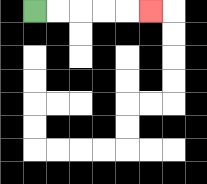{'start': '[1, 0]', 'end': '[6, 0]', 'path_directions': 'R,R,R,R,R', 'path_coordinates': '[[1, 0], [2, 0], [3, 0], [4, 0], [5, 0], [6, 0]]'}